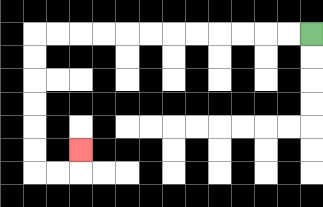{'start': '[13, 1]', 'end': '[3, 6]', 'path_directions': 'L,L,L,L,L,L,L,L,L,L,L,L,D,D,D,D,D,D,R,R,U', 'path_coordinates': '[[13, 1], [12, 1], [11, 1], [10, 1], [9, 1], [8, 1], [7, 1], [6, 1], [5, 1], [4, 1], [3, 1], [2, 1], [1, 1], [1, 2], [1, 3], [1, 4], [1, 5], [1, 6], [1, 7], [2, 7], [3, 7], [3, 6]]'}